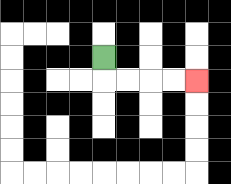{'start': '[4, 2]', 'end': '[8, 3]', 'path_directions': 'D,R,R,R,R', 'path_coordinates': '[[4, 2], [4, 3], [5, 3], [6, 3], [7, 3], [8, 3]]'}